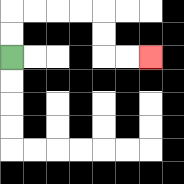{'start': '[0, 2]', 'end': '[6, 2]', 'path_directions': 'U,U,R,R,R,R,D,D,R,R', 'path_coordinates': '[[0, 2], [0, 1], [0, 0], [1, 0], [2, 0], [3, 0], [4, 0], [4, 1], [4, 2], [5, 2], [6, 2]]'}